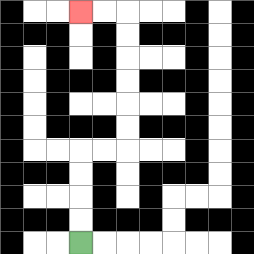{'start': '[3, 10]', 'end': '[3, 0]', 'path_directions': 'U,U,U,U,R,R,U,U,U,U,U,U,L,L', 'path_coordinates': '[[3, 10], [3, 9], [3, 8], [3, 7], [3, 6], [4, 6], [5, 6], [5, 5], [5, 4], [5, 3], [5, 2], [5, 1], [5, 0], [4, 0], [3, 0]]'}